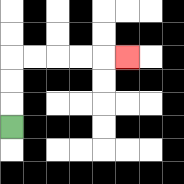{'start': '[0, 5]', 'end': '[5, 2]', 'path_directions': 'U,U,U,R,R,R,R,R', 'path_coordinates': '[[0, 5], [0, 4], [0, 3], [0, 2], [1, 2], [2, 2], [3, 2], [4, 2], [5, 2]]'}